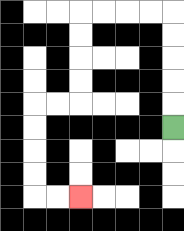{'start': '[7, 5]', 'end': '[3, 8]', 'path_directions': 'U,U,U,U,U,L,L,L,L,D,D,D,D,L,L,D,D,D,D,R,R', 'path_coordinates': '[[7, 5], [7, 4], [7, 3], [7, 2], [7, 1], [7, 0], [6, 0], [5, 0], [4, 0], [3, 0], [3, 1], [3, 2], [3, 3], [3, 4], [2, 4], [1, 4], [1, 5], [1, 6], [1, 7], [1, 8], [2, 8], [3, 8]]'}